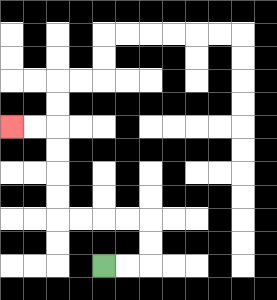{'start': '[4, 11]', 'end': '[0, 5]', 'path_directions': 'R,R,U,U,L,L,L,L,U,U,U,U,L,L', 'path_coordinates': '[[4, 11], [5, 11], [6, 11], [6, 10], [6, 9], [5, 9], [4, 9], [3, 9], [2, 9], [2, 8], [2, 7], [2, 6], [2, 5], [1, 5], [0, 5]]'}